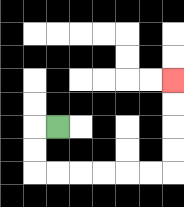{'start': '[2, 5]', 'end': '[7, 3]', 'path_directions': 'L,D,D,R,R,R,R,R,R,U,U,U,U', 'path_coordinates': '[[2, 5], [1, 5], [1, 6], [1, 7], [2, 7], [3, 7], [4, 7], [5, 7], [6, 7], [7, 7], [7, 6], [7, 5], [7, 4], [7, 3]]'}